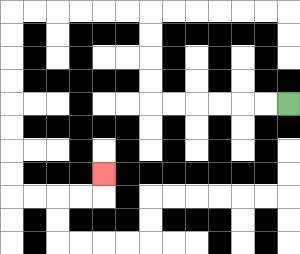{'start': '[12, 4]', 'end': '[4, 7]', 'path_directions': 'L,L,L,L,L,L,U,U,U,U,L,L,L,L,L,L,D,D,D,D,D,D,D,D,R,R,R,R,U', 'path_coordinates': '[[12, 4], [11, 4], [10, 4], [9, 4], [8, 4], [7, 4], [6, 4], [6, 3], [6, 2], [6, 1], [6, 0], [5, 0], [4, 0], [3, 0], [2, 0], [1, 0], [0, 0], [0, 1], [0, 2], [0, 3], [0, 4], [0, 5], [0, 6], [0, 7], [0, 8], [1, 8], [2, 8], [3, 8], [4, 8], [4, 7]]'}